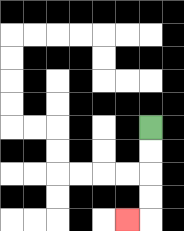{'start': '[6, 5]', 'end': '[5, 9]', 'path_directions': 'D,D,D,D,L', 'path_coordinates': '[[6, 5], [6, 6], [6, 7], [6, 8], [6, 9], [5, 9]]'}